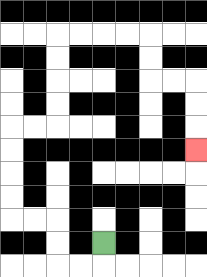{'start': '[4, 10]', 'end': '[8, 6]', 'path_directions': 'D,L,L,U,U,L,L,U,U,U,U,R,R,U,U,U,U,R,R,R,R,D,D,R,R,D,D,D', 'path_coordinates': '[[4, 10], [4, 11], [3, 11], [2, 11], [2, 10], [2, 9], [1, 9], [0, 9], [0, 8], [0, 7], [0, 6], [0, 5], [1, 5], [2, 5], [2, 4], [2, 3], [2, 2], [2, 1], [3, 1], [4, 1], [5, 1], [6, 1], [6, 2], [6, 3], [7, 3], [8, 3], [8, 4], [8, 5], [8, 6]]'}